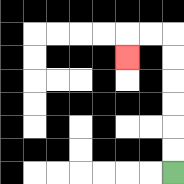{'start': '[7, 7]', 'end': '[5, 2]', 'path_directions': 'U,U,U,U,U,U,L,L,D', 'path_coordinates': '[[7, 7], [7, 6], [7, 5], [7, 4], [7, 3], [7, 2], [7, 1], [6, 1], [5, 1], [5, 2]]'}